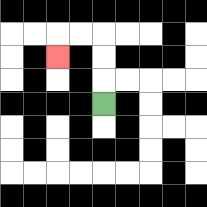{'start': '[4, 4]', 'end': '[2, 2]', 'path_directions': 'U,U,U,L,L,D', 'path_coordinates': '[[4, 4], [4, 3], [4, 2], [4, 1], [3, 1], [2, 1], [2, 2]]'}